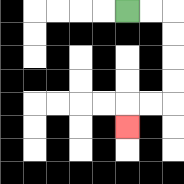{'start': '[5, 0]', 'end': '[5, 5]', 'path_directions': 'R,R,D,D,D,D,L,L,D', 'path_coordinates': '[[5, 0], [6, 0], [7, 0], [7, 1], [7, 2], [7, 3], [7, 4], [6, 4], [5, 4], [5, 5]]'}